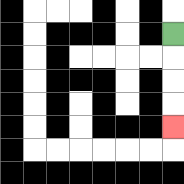{'start': '[7, 1]', 'end': '[7, 5]', 'path_directions': 'D,D,D,D', 'path_coordinates': '[[7, 1], [7, 2], [7, 3], [7, 4], [7, 5]]'}